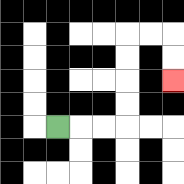{'start': '[2, 5]', 'end': '[7, 3]', 'path_directions': 'R,R,R,U,U,U,U,R,R,D,D', 'path_coordinates': '[[2, 5], [3, 5], [4, 5], [5, 5], [5, 4], [5, 3], [5, 2], [5, 1], [6, 1], [7, 1], [7, 2], [7, 3]]'}